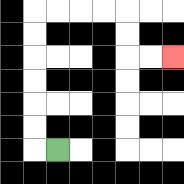{'start': '[2, 6]', 'end': '[7, 2]', 'path_directions': 'L,U,U,U,U,U,U,R,R,R,R,D,D,R,R', 'path_coordinates': '[[2, 6], [1, 6], [1, 5], [1, 4], [1, 3], [1, 2], [1, 1], [1, 0], [2, 0], [3, 0], [4, 0], [5, 0], [5, 1], [5, 2], [6, 2], [7, 2]]'}